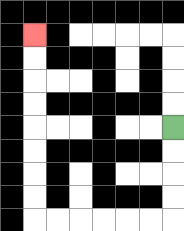{'start': '[7, 5]', 'end': '[1, 1]', 'path_directions': 'D,D,D,D,L,L,L,L,L,L,U,U,U,U,U,U,U,U', 'path_coordinates': '[[7, 5], [7, 6], [7, 7], [7, 8], [7, 9], [6, 9], [5, 9], [4, 9], [3, 9], [2, 9], [1, 9], [1, 8], [1, 7], [1, 6], [1, 5], [1, 4], [1, 3], [1, 2], [1, 1]]'}